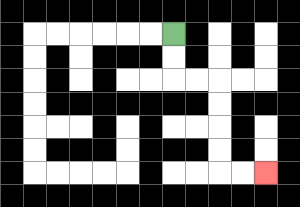{'start': '[7, 1]', 'end': '[11, 7]', 'path_directions': 'D,D,R,R,D,D,D,D,R,R', 'path_coordinates': '[[7, 1], [7, 2], [7, 3], [8, 3], [9, 3], [9, 4], [9, 5], [9, 6], [9, 7], [10, 7], [11, 7]]'}